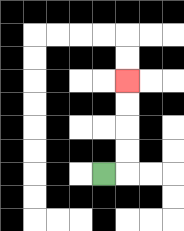{'start': '[4, 7]', 'end': '[5, 3]', 'path_directions': 'R,U,U,U,U', 'path_coordinates': '[[4, 7], [5, 7], [5, 6], [5, 5], [5, 4], [5, 3]]'}